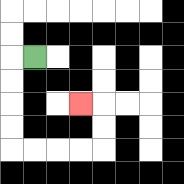{'start': '[1, 2]', 'end': '[3, 4]', 'path_directions': 'L,D,D,D,D,R,R,R,R,U,U,L', 'path_coordinates': '[[1, 2], [0, 2], [0, 3], [0, 4], [0, 5], [0, 6], [1, 6], [2, 6], [3, 6], [4, 6], [4, 5], [4, 4], [3, 4]]'}